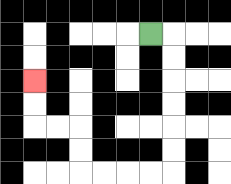{'start': '[6, 1]', 'end': '[1, 3]', 'path_directions': 'R,D,D,D,D,D,D,L,L,L,L,U,U,L,L,U,U', 'path_coordinates': '[[6, 1], [7, 1], [7, 2], [7, 3], [7, 4], [7, 5], [7, 6], [7, 7], [6, 7], [5, 7], [4, 7], [3, 7], [3, 6], [3, 5], [2, 5], [1, 5], [1, 4], [1, 3]]'}